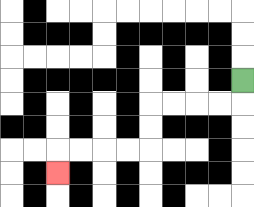{'start': '[10, 3]', 'end': '[2, 7]', 'path_directions': 'D,L,L,L,L,D,D,L,L,L,L,D', 'path_coordinates': '[[10, 3], [10, 4], [9, 4], [8, 4], [7, 4], [6, 4], [6, 5], [6, 6], [5, 6], [4, 6], [3, 6], [2, 6], [2, 7]]'}